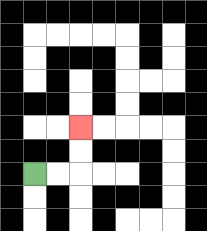{'start': '[1, 7]', 'end': '[3, 5]', 'path_directions': 'R,R,U,U', 'path_coordinates': '[[1, 7], [2, 7], [3, 7], [3, 6], [3, 5]]'}